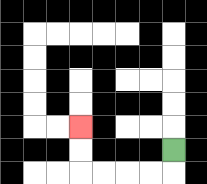{'start': '[7, 6]', 'end': '[3, 5]', 'path_directions': 'D,L,L,L,L,U,U', 'path_coordinates': '[[7, 6], [7, 7], [6, 7], [5, 7], [4, 7], [3, 7], [3, 6], [3, 5]]'}